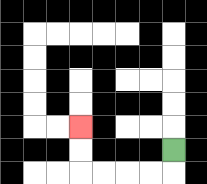{'start': '[7, 6]', 'end': '[3, 5]', 'path_directions': 'D,L,L,L,L,U,U', 'path_coordinates': '[[7, 6], [7, 7], [6, 7], [5, 7], [4, 7], [3, 7], [3, 6], [3, 5]]'}